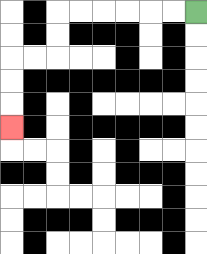{'start': '[8, 0]', 'end': '[0, 5]', 'path_directions': 'L,L,L,L,L,L,D,D,L,L,D,D,D', 'path_coordinates': '[[8, 0], [7, 0], [6, 0], [5, 0], [4, 0], [3, 0], [2, 0], [2, 1], [2, 2], [1, 2], [0, 2], [0, 3], [0, 4], [0, 5]]'}